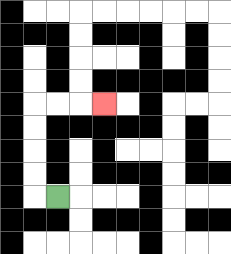{'start': '[2, 8]', 'end': '[4, 4]', 'path_directions': 'L,U,U,U,U,R,R,R', 'path_coordinates': '[[2, 8], [1, 8], [1, 7], [1, 6], [1, 5], [1, 4], [2, 4], [3, 4], [4, 4]]'}